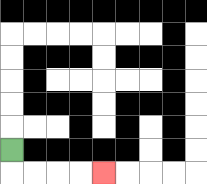{'start': '[0, 6]', 'end': '[4, 7]', 'path_directions': 'D,R,R,R,R', 'path_coordinates': '[[0, 6], [0, 7], [1, 7], [2, 7], [3, 7], [4, 7]]'}